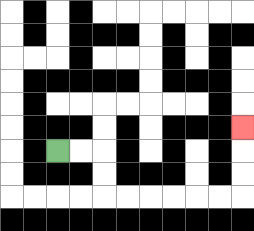{'start': '[2, 6]', 'end': '[10, 5]', 'path_directions': 'R,R,D,D,R,R,R,R,R,R,U,U,U', 'path_coordinates': '[[2, 6], [3, 6], [4, 6], [4, 7], [4, 8], [5, 8], [6, 8], [7, 8], [8, 8], [9, 8], [10, 8], [10, 7], [10, 6], [10, 5]]'}